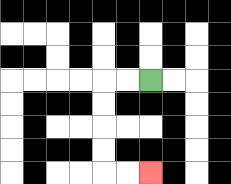{'start': '[6, 3]', 'end': '[6, 7]', 'path_directions': 'L,L,D,D,D,D,R,R', 'path_coordinates': '[[6, 3], [5, 3], [4, 3], [4, 4], [4, 5], [4, 6], [4, 7], [5, 7], [6, 7]]'}